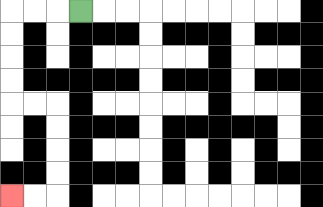{'start': '[3, 0]', 'end': '[0, 8]', 'path_directions': 'L,L,L,D,D,D,D,R,R,D,D,D,D,L,L', 'path_coordinates': '[[3, 0], [2, 0], [1, 0], [0, 0], [0, 1], [0, 2], [0, 3], [0, 4], [1, 4], [2, 4], [2, 5], [2, 6], [2, 7], [2, 8], [1, 8], [0, 8]]'}